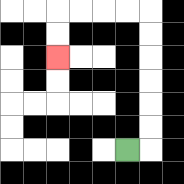{'start': '[5, 6]', 'end': '[2, 2]', 'path_directions': 'R,U,U,U,U,U,U,L,L,L,L,D,D', 'path_coordinates': '[[5, 6], [6, 6], [6, 5], [6, 4], [6, 3], [6, 2], [6, 1], [6, 0], [5, 0], [4, 0], [3, 0], [2, 0], [2, 1], [2, 2]]'}